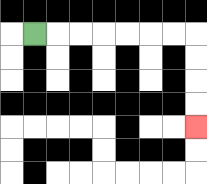{'start': '[1, 1]', 'end': '[8, 5]', 'path_directions': 'R,R,R,R,R,R,R,D,D,D,D', 'path_coordinates': '[[1, 1], [2, 1], [3, 1], [4, 1], [5, 1], [6, 1], [7, 1], [8, 1], [8, 2], [8, 3], [8, 4], [8, 5]]'}